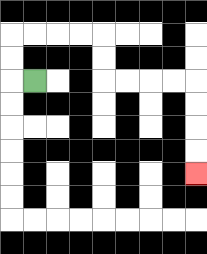{'start': '[1, 3]', 'end': '[8, 7]', 'path_directions': 'L,U,U,R,R,R,R,D,D,R,R,R,R,D,D,D,D', 'path_coordinates': '[[1, 3], [0, 3], [0, 2], [0, 1], [1, 1], [2, 1], [3, 1], [4, 1], [4, 2], [4, 3], [5, 3], [6, 3], [7, 3], [8, 3], [8, 4], [8, 5], [8, 6], [8, 7]]'}